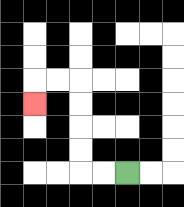{'start': '[5, 7]', 'end': '[1, 4]', 'path_directions': 'L,L,U,U,U,U,L,L,D', 'path_coordinates': '[[5, 7], [4, 7], [3, 7], [3, 6], [3, 5], [3, 4], [3, 3], [2, 3], [1, 3], [1, 4]]'}